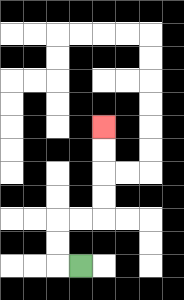{'start': '[3, 11]', 'end': '[4, 5]', 'path_directions': 'L,U,U,R,R,U,U,U,U', 'path_coordinates': '[[3, 11], [2, 11], [2, 10], [2, 9], [3, 9], [4, 9], [4, 8], [4, 7], [4, 6], [4, 5]]'}